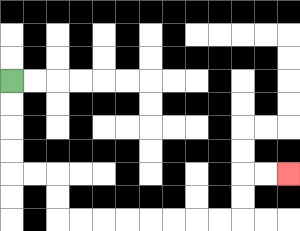{'start': '[0, 3]', 'end': '[12, 7]', 'path_directions': 'D,D,D,D,R,R,D,D,R,R,R,R,R,R,R,R,U,U,R,R', 'path_coordinates': '[[0, 3], [0, 4], [0, 5], [0, 6], [0, 7], [1, 7], [2, 7], [2, 8], [2, 9], [3, 9], [4, 9], [5, 9], [6, 9], [7, 9], [8, 9], [9, 9], [10, 9], [10, 8], [10, 7], [11, 7], [12, 7]]'}